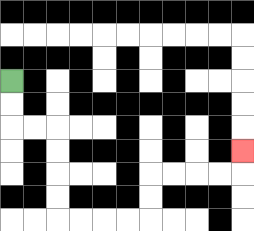{'start': '[0, 3]', 'end': '[10, 6]', 'path_directions': 'D,D,R,R,D,D,D,D,R,R,R,R,U,U,R,R,R,R,U', 'path_coordinates': '[[0, 3], [0, 4], [0, 5], [1, 5], [2, 5], [2, 6], [2, 7], [2, 8], [2, 9], [3, 9], [4, 9], [5, 9], [6, 9], [6, 8], [6, 7], [7, 7], [8, 7], [9, 7], [10, 7], [10, 6]]'}